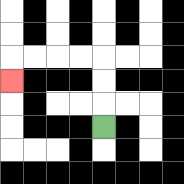{'start': '[4, 5]', 'end': '[0, 3]', 'path_directions': 'U,U,U,L,L,L,L,D', 'path_coordinates': '[[4, 5], [4, 4], [4, 3], [4, 2], [3, 2], [2, 2], [1, 2], [0, 2], [0, 3]]'}